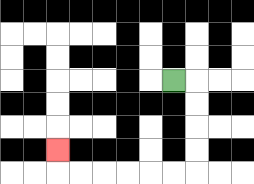{'start': '[7, 3]', 'end': '[2, 6]', 'path_directions': 'R,D,D,D,D,L,L,L,L,L,L,U', 'path_coordinates': '[[7, 3], [8, 3], [8, 4], [8, 5], [8, 6], [8, 7], [7, 7], [6, 7], [5, 7], [4, 7], [3, 7], [2, 7], [2, 6]]'}